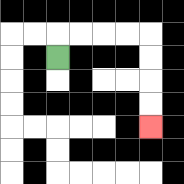{'start': '[2, 2]', 'end': '[6, 5]', 'path_directions': 'U,R,R,R,R,D,D,D,D', 'path_coordinates': '[[2, 2], [2, 1], [3, 1], [4, 1], [5, 1], [6, 1], [6, 2], [6, 3], [6, 4], [6, 5]]'}